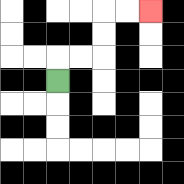{'start': '[2, 3]', 'end': '[6, 0]', 'path_directions': 'U,R,R,U,U,R,R', 'path_coordinates': '[[2, 3], [2, 2], [3, 2], [4, 2], [4, 1], [4, 0], [5, 0], [6, 0]]'}